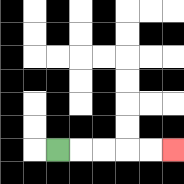{'start': '[2, 6]', 'end': '[7, 6]', 'path_directions': 'R,R,R,R,R', 'path_coordinates': '[[2, 6], [3, 6], [4, 6], [5, 6], [6, 6], [7, 6]]'}